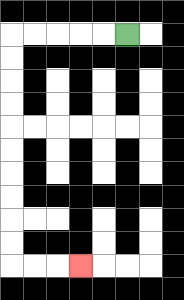{'start': '[5, 1]', 'end': '[3, 11]', 'path_directions': 'L,L,L,L,L,D,D,D,D,D,D,D,D,D,D,R,R,R', 'path_coordinates': '[[5, 1], [4, 1], [3, 1], [2, 1], [1, 1], [0, 1], [0, 2], [0, 3], [0, 4], [0, 5], [0, 6], [0, 7], [0, 8], [0, 9], [0, 10], [0, 11], [1, 11], [2, 11], [3, 11]]'}